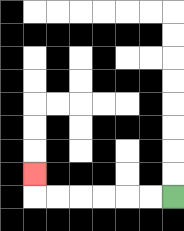{'start': '[7, 8]', 'end': '[1, 7]', 'path_directions': 'L,L,L,L,L,L,U', 'path_coordinates': '[[7, 8], [6, 8], [5, 8], [4, 8], [3, 8], [2, 8], [1, 8], [1, 7]]'}